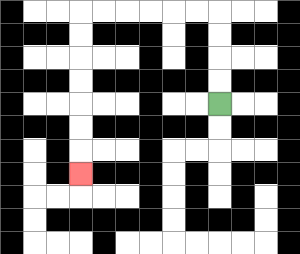{'start': '[9, 4]', 'end': '[3, 7]', 'path_directions': 'U,U,U,U,L,L,L,L,L,L,D,D,D,D,D,D,D', 'path_coordinates': '[[9, 4], [9, 3], [9, 2], [9, 1], [9, 0], [8, 0], [7, 0], [6, 0], [5, 0], [4, 0], [3, 0], [3, 1], [3, 2], [3, 3], [3, 4], [3, 5], [3, 6], [3, 7]]'}